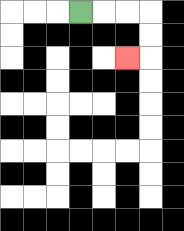{'start': '[3, 0]', 'end': '[5, 2]', 'path_directions': 'R,R,R,D,D,L', 'path_coordinates': '[[3, 0], [4, 0], [5, 0], [6, 0], [6, 1], [6, 2], [5, 2]]'}